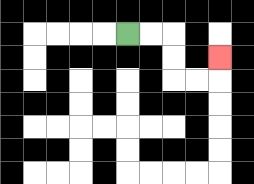{'start': '[5, 1]', 'end': '[9, 2]', 'path_directions': 'R,R,D,D,R,R,U', 'path_coordinates': '[[5, 1], [6, 1], [7, 1], [7, 2], [7, 3], [8, 3], [9, 3], [9, 2]]'}